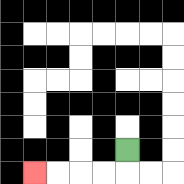{'start': '[5, 6]', 'end': '[1, 7]', 'path_directions': 'D,L,L,L,L', 'path_coordinates': '[[5, 6], [5, 7], [4, 7], [3, 7], [2, 7], [1, 7]]'}